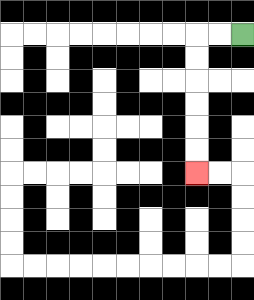{'start': '[10, 1]', 'end': '[8, 7]', 'path_directions': 'L,L,D,D,D,D,D,D', 'path_coordinates': '[[10, 1], [9, 1], [8, 1], [8, 2], [8, 3], [8, 4], [8, 5], [8, 6], [8, 7]]'}